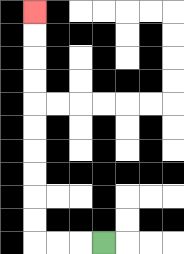{'start': '[4, 10]', 'end': '[1, 0]', 'path_directions': 'L,L,L,U,U,U,U,U,U,U,U,U,U', 'path_coordinates': '[[4, 10], [3, 10], [2, 10], [1, 10], [1, 9], [1, 8], [1, 7], [1, 6], [1, 5], [1, 4], [1, 3], [1, 2], [1, 1], [1, 0]]'}